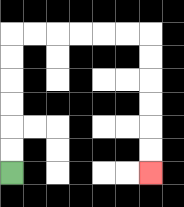{'start': '[0, 7]', 'end': '[6, 7]', 'path_directions': 'U,U,U,U,U,U,R,R,R,R,R,R,D,D,D,D,D,D', 'path_coordinates': '[[0, 7], [0, 6], [0, 5], [0, 4], [0, 3], [0, 2], [0, 1], [1, 1], [2, 1], [3, 1], [4, 1], [5, 1], [6, 1], [6, 2], [6, 3], [6, 4], [6, 5], [6, 6], [6, 7]]'}